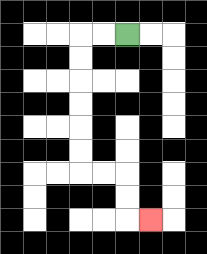{'start': '[5, 1]', 'end': '[6, 9]', 'path_directions': 'L,L,D,D,D,D,D,D,R,R,D,D,R', 'path_coordinates': '[[5, 1], [4, 1], [3, 1], [3, 2], [3, 3], [3, 4], [3, 5], [3, 6], [3, 7], [4, 7], [5, 7], [5, 8], [5, 9], [6, 9]]'}